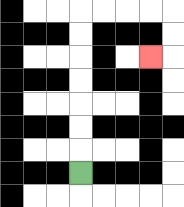{'start': '[3, 7]', 'end': '[6, 2]', 'path_directions': 'U,U,U,U,U,U,U,R,R,R,R,D,D,L', 'path_coordinates': '[[3, 7], [3, 6], [3, 5], [3, 4], [3, 3], [3, 2], [3, 1], [3, 0], [4, 0], [5, 0], [6, 0], [7, 0], [7, 1], [7, 2], [6, 2]]'}